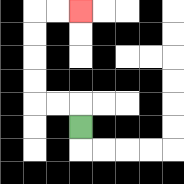{'start': '[3, 5]', 'end': '[3, 0]', 'path_directions': 'U,L,L,U,U,U,U,R,R', 'path_coordinates': '[[3, 5], [3, 4], [2, 4], [1, 4], [1, 3], [1, 2], [1, 1], [1, 0], [2, 0], [3, 0]]'}